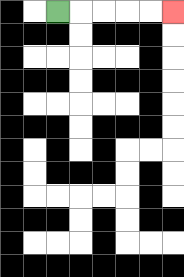{'start': '[2, 0]', 'end': '[7, 0]', 'path_directions': 'R,R,R,R,R', 'path_coordinates': '[[2, 0], [3, 0], [4, 0], [5, 0], [6, 0], [7, 0]]'}